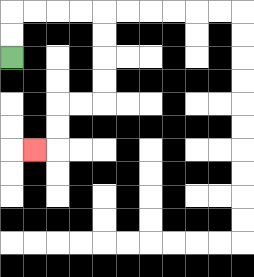{'start': '[0, 2]', 'end': '[1, 6]', 'path_directions': 'U,U,R,R,R,R,D,D,D,D,L,L,D,D,L', 'path_coordinates': '[[0, 2], [0, 1], [0, 0], [1, 0], [2, 0], [3, 0], [4, 0], [4, 1], [4, 2], [4, 3], [4, 4], [3, 4], [2, 4], [2, 5], [2, 6], [1, 6]]'}